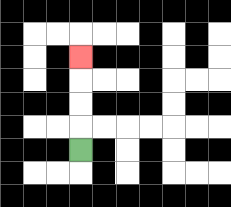{'start': '[3, 6]', 'end': '[3, 2]', 'path_directions': 'U,U,U,U', 'path_coordinates': '[[3, 6], [3, 5], [3, 4], [3, 3], [3, 2]]'}